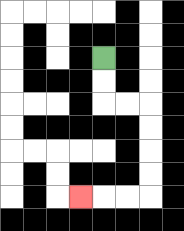{'start': '[4, 2]', 'end': '[3, 8]', 'path_directions': 'D,D,R,R,D,D,D,D,L,L,L', 'path_coordinates': '[[4, 2], [4, 3], [4, 4], [5, 4], [6, 4], [6, 5], [6, 6], [6, 7], [6, 8], [5, 8], [4, 8], [3, 8]]'}